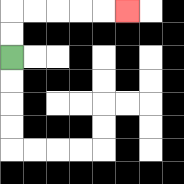{'start': '[0, 2]', 'end': '[5, 0]', 'path_directions': 'U,U,R,R,R,R,R', 'path_coordinates': '[[0, 2], [0, 1], [0, 0], [1, 0], [2, 0], [3, 0], [4, 0], [5, 0]]'}